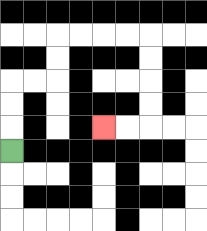{'start': '[0, 6]', 'end': '[4, 5]', 'path_directions': 'U,U,U,R,R,U,U,R,R,R,R,D,D,D,D,L,L', 'path_coordinates': '[[0, 6], [0, 5], [0, 4], [0, 3], [1, 3], [2, 3], [2, 2], [2, 1], [3, 1], [4, 1], [5, 1], [6, 1], [6, 2], [6, 3], [6, 4], [6, 5], [5, 5], [4, 5]]'}